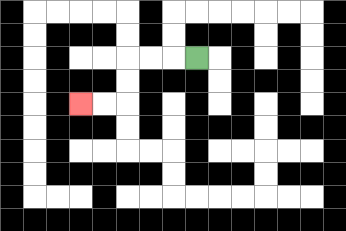{'start': '[8, 2]', 'end': '[3, 4]', 'path_directions': 'L,L,L,D,D,L,L', 'path_coordinates': '[[8, 2], [7, 2], [6, 2], [5, 2], [5, 3], [5, 4], [4, 4], [3, 4]]'}